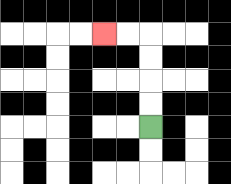{'start': '[6, 5]', 'end': '[4, 1]', 'path_directions': 'U,U,U,U,L,L', 'path_coordinates': '[[6, 5], [6, 4], [6, 3], [6, 2], [6, 1], [5, 1], [4, 1]]'}